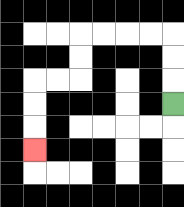{'start': '[7, 4]', 'end': '[1, 6]', 'path_directions': 'U,U,U,L,L,L,L,D,D,L,L,D,D,D', 'path_coordinates': '[[7, 4], [7, 3], [7, 2], [7, 1], [6, 1], [5, 1], [4, 1], [3, 1], [3, 2], [3, 3], [2, 3], [1, 3], [1, 4], [1, 5], [1, 6]]'}